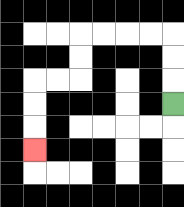{'start': '[7, 4]', 'end': '[1, 6]', 'path_directions': 'U,U,U,L,L,L,L,D,D,L,L,D,D,D', 'path_coordinates': '[[7, 4], [7, 3], [7, 2], [7, 1], [6, 1], [5, 1], [4, 1], [3, 1], [3, 2], [3, 3], [2, 3], [1, 3], [1, 4], [1, 5], [1, 6]]'}